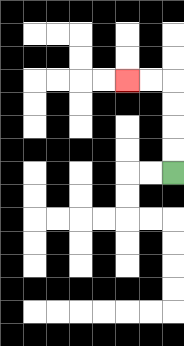{'start': '[7, 7]', 'end': '[5, 3]', 'path_directions': 'U,U,U,U,L,L', 'path_coordinates': '[[7, 7], [7, 6], [7, 5], [7, 4], [7, 3], [6, 3], [5, 3]]'}